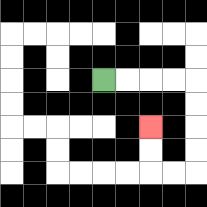{'start': '[4, 3]', 'end': '[6, 5]', 'path_directions': 'R,R,R,R,D,D,D,D,L,L,U,U', 'path_coordinates': '[[4, 3], [5, 3], [6, 3], [7, 3], [8, 3], [8, 4], [8, 5], [8, 6], [8, 7], [7, 7], [6, 7], [6, 6], [6, 5]]'}